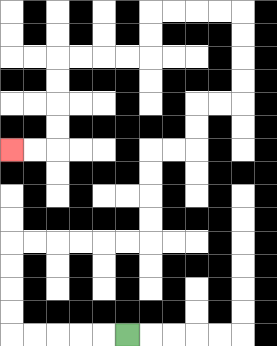{'start': '[5, 14]', 'end': '[0, 6]', 'path_directions': 'L,L,L,L,L,U,U,U,U,R,R,R,R,R,R,U,U,U,U,R,R,U,U,R,R,U,U,U,U,L,L,L,L,D,D,L,L,L,L,D,D,D,D,L,L', 'path_coordinates': '[[5, 14], [4, 14], [3, 14], [2, 14], [1, 14], [0, 14], [0, 13], [0, 12], [0, 11], [0, 10], [1, 10], [2, 10], [3, 10], [4, 10], [5, 10], [6, 10], [6, 9], [6, 8], [6, 7], [6, 6], [7, 6], [8, 6], [8, 5], [8, 4], [9, 4], [10, 4], [10, 3], [10, 2], [10, 1], [10, 0], [9, 0], [8, 0], [7, 0], [6, 0], [6, 1], [6, 2], [5, 2], [4, 2], [3, 2], [2, 2], [2, 3], [2, 4], [2, 5], [2, 6], [1, 6], [0, 6]]'}